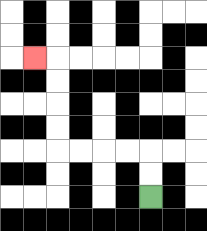{'start': '[6, 8]', 'end': '[1, 2]', 'path_directions': 'U,U,L,L,L,L,U,U,U,U,L', 'path_coordinates': '[[6, 8], [6, 7], [6, 6], [5, 6], [4, 6], [3, 6], [2, 6], [2, 5], [2, 4], [2, 3], [2, 2], [1, 2]]'}